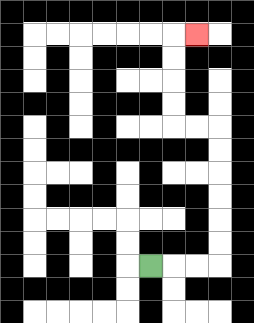{'start': '[6, 11]', 'end': '[8, 1]', 'path_directions': 'R,R,R,U,U,U,U,U,U,L,L,U,U,U,U,R', 'path_coordinates': '[[6, 11], [7, 11], [8, 11], [9, 11], [9, 10], [9, 9], [9, 8], [9, 7], [9, 6], [9, 5], [8, 5], [7, 5], [7, 4], [7, 3], [7, 2], [7, 1], [8, 1]]'}